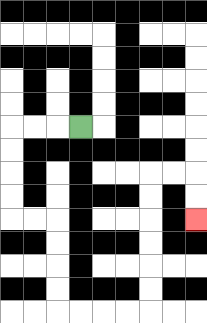{'start': '[3, 5]', 'end': '[8, 9]', 'path_directions': 'L,L,L,D,D,D,D,R,R,D,D,D,D,R,R,R,R,U,U,U,U,U,U,R,R,D,D', 'path_coordinates': '[[3, 5], [2, 5], [1, 5], [0, 5], [0, 6], [0, 7], [0, 8], [0, 9], [1, 9], [2, 9], [2, 10], [2, 11], [2, 12], [2, 13], [3, 13], [4, 13], [5, 13], [6, 13], [6, 12], [6, 11], [6, 10], [6, 9], [6, 8], [6, 7], [7, 7], [8, 7], [8, 8], [8, 9]]'}